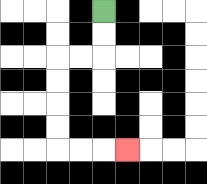{'start': '[4, 0]', 'end': '[5, 6]', 'path_directions': 'D,D,L,L,D,D,D,D,R,R,R', 'path_coordinates': '[[4, 0], [4, 1], [4, 2], [3, 2], [2, 2], [2, 3], [2, 4], [2, 5], [2, 6], [3, 6], [4, 6], [5, 6]]'}